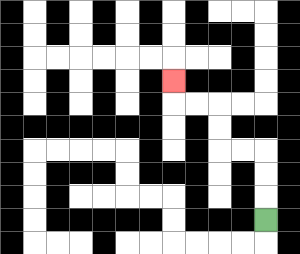{'start': '[11, 9]', 'end': '[7, 3]', 'path_directions': 'U,U,U,L,L,U,U,L,L,U', 'path_coordinates': '[[11, 9], [11, 8], [11, 7], [11, 6], [10, 6], [9, 6], [9, 5], [9, 4], [8, 4], [7, 4], [7, 3]]'}